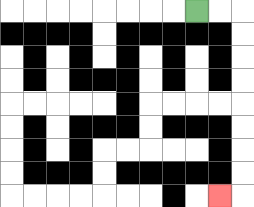{'start': '[8, 0]', 'end': '[9, 8]', 'path_directions': 'R,R,D,D,D,D,D,D,D,D,L', 'path_coordinates': '[[8, 0], [9, 0], [10, 0], [10, 1], [10, 2], [10, 3], [10, 4], [10, 5], [10, 6], [10, 7], [10, 8], [9, 8]]'}